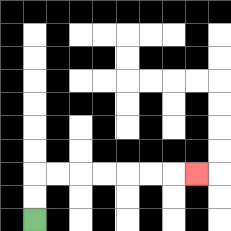{'start': '[1, 9]', 'end': '[8, 7]', 'path_directions': 'U,U,R,R,R,R,R,R,R', 'path_coordinates': '[[1, 9], [1, 8], [1, 7], [2, 7], [3, 7], [4, 7], [5, 7], [6, 7], [7, 7], [8, 7]]'}